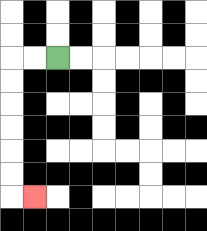{'start': '[2, 2]', 'end': '[1, 8]', 'path_directions': 'L,L,D,D,D,D,D,D,R', 'path_coordinates': '[[2, 2], [1, 2], [0, 2], [0, 3], [0, 4], [0, 5], [0, 6], [0, 7], [0, 8], [1, 8]]'}